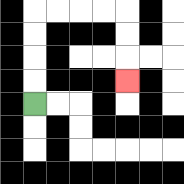{'start': '[1, 4]', 'end': '[5, 3]', 'path_directions': 'U,U,U,U,R,R,R,R,D,D,D', 'path_coordinates': '[[1, 4], [1, 3], [1, 2], [1, 1], [1, 0], [2, 0], [3, 0], [4, 0], [5, 0], [5, 1], [5, 2], [5, 3]]'}